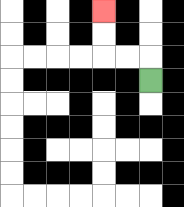{'start': '[6, 3]', 'end': '[4, 0]', 'path_directions': 'U,L,L,U,U', 'path_coordinates': '[[6, 3], [6, 2], [5, 2], [4, 2], [4, 1], [4, 0]]'}